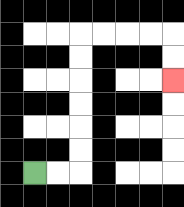{'start': '[1, 7]', 'end': '[7, 3]', 'path_directions': 'R,R,U,U,U,U,U,U,R,R,R,R,D,D', 'path_coordinates': '[[1, 7], [2, 7], [3, 7], [3, 6], [3, 5], [3, 4], [3, 3], [3, 2], [3, 1], [4, 1], [5, 1], [6, 1], [7, 1], [7, 2], [7, 3]]'}